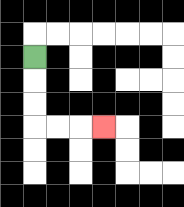{'start': '[1, 2]', 'end': '[4, 5]', 'path_directions': 'D,D,D,R,R,R', 'path_coordinates': '[[1, 2], [1, 3], [1, 4], [1, 5], [2, 5], [3, 5], [4, 5]]'}